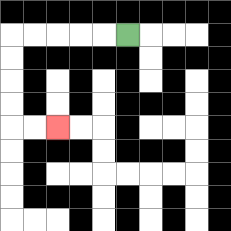{'start': '[5, 1]', 'end': '[2, 5]', 'path_directions': 'L,L,L,L,L,D,D,D,D,R,R', 'path_coordinates': '[[5, 1], [4, 1], [3, 1], [2, 1], [1, 1], [0, 1], [0, 2], [0, 3], [0, 4], [0, 5], [1, 5], [2, 5]]'}